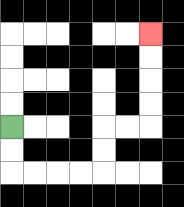{'start': '[0, 5]', 'end': '[6, 1]', 'path_directions': 'D,D,R,R,R,R,U,U,R,R,U,U,U,U', 'path_coordinates': '[[0, 5], [0, 6], [0, 7], [1, 7], [2, 7], [3, 7], [4, 7], [4, 6], [4, 5], [5, 5], [6, 5], [6, 4], [6, 3], [6, 2], [6, 1]]'}